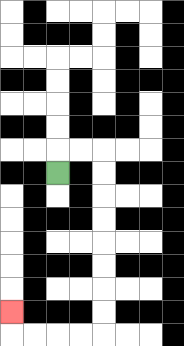{'start': '[2, 7]', 'end': '[0, 13]', 'path_directions': 'U,R,R,D,D,D,D,D,D,D,D,L,L,L,L,U', 'path_coordinates': '[[2, 7], [2, 6], [3, 6], [4, 6], [4, 7], [4, 8], [4, 9], [4, 10], [4, 11], [4, 12], [4, 13], [4, 14], [3, 14], [2, 14], [1, 14], [0, 14], [0, 13]]'}